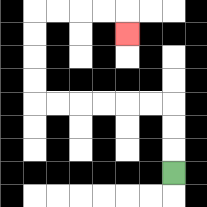{'start': '[7, 7]', 'end': '[5, 1]', 'path_directions': 'U,U,U,L,L,L,L,L,L,U,U,U,U,R,R,R,R,D', 'path_coordinates': '[[7, 7], [7, 6], [7, 5], [7, 4], [6, 4], [5, 4], [4, 4], [3, 4], [2, 4], [1, 4], [1, 3], [1, 2], [1, 1], [1, 0], [2, 0], [3, 0], [4, 0], [5, 0], [5, 1]]'}